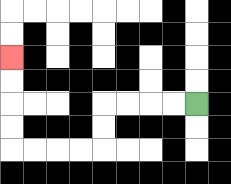{'start': '[8, 4]', 'end': '[0, 2]', 'path_directions': 'L,L,L,L,D,D,L,L,L,L,U,U,U,U', 'path_coordinates': '[[8, 4], [7, 4], [6, 4], [5, 4], [4, 4], [4, 5], [4, 6], [3, 6], [2, 6], [1, 6], [0, 6], [0, 5], [0, 4], [0, 3], [0, 2]]'}